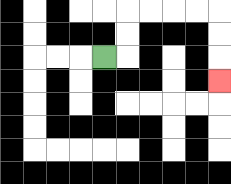{'start': '[4, 2]', 'end': '[9, 3]', 'path_directions': 'R,U,U,R,R,R,R,D,D,D', 'path_coordinates': '[[4, 2], [5, 2], [5, 1], [5, 0], [6, 0], [7, 0], [8, 0], [9, 0], [9, 1], [9, 2], [9, 3]]'}